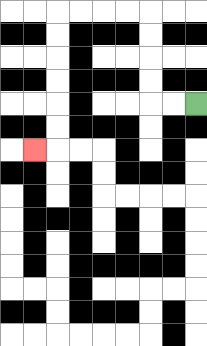{'start': '[8, 4]', 'end': '[1, 6]', 'path_directions': 'L,L,U,U,U,U,L,L,L,L,D,D,D,D,D,D,L', 'path_coordinates': '[[8, 4], [7, 4], [6, 4], [6, 3], [6, 2], [6, 1], [6, 0], [5, 0], [4, 0], [3, 0], [2, 0], [2, 1], [2, 2], [2, 3], [2, 4], [2, 5], [2, 6], [1, 6]]'}